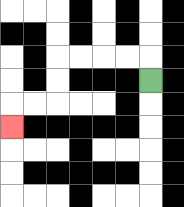{'start': '[6, 3]', 'end': '[0, 5]', 'path_directions': 'U,L,L,L,L,D,D,L,L,D', 'path_coordinates': '[[6, 3], [6, 2], [5, 2], [4, 2], [3, 2], [2, 2], [2, 3], [2, 4], [1, 4], [0, 4], [0, 5]]'}